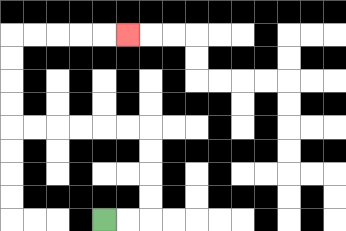{'start': '[4, 9]', 'end': '[5, 1]', 'path_directions': 'R,R,U,U,U,U,L,L,L,L,L,L,U,U,U,U,R,R,R,R,R', 'path_coordinates': '[[4, 9], [5, 9], [6, 9], [6, 8], [6, 7], [6, 6], [6, 5], [5, 5], [4, 5], [3, 5], [2, 5], [1, 5], [0, 5], [0, 4], [0, 3], [0, 2], [0, 1], [1, 1], [2, 1], [3, 1], [4, 1], [5, 1]]'}